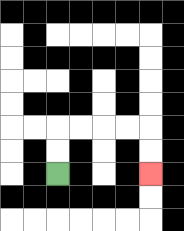{'start': '[2, 7]', 'end': '[6, 7]', 'path_directions': 'U,U,R,R,R,R,D,D', 'path_coordinates': '[[2, 7], [2, 6], [2, 5], [3, 5], [4, 5], [5, 5], [6, 5], [6, 6], [6, 7]]'}